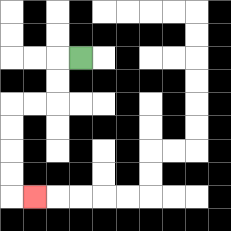{'start': '[3, 2]', 'end': '[1, 8]', 'path_directions': 'L,D,D,L,L,D,D,D,D,R', 'path_coordinates': '[[3, 2], [2, 2], [2, 3], [2, 4], [1, 4], [0, 4], [0, 5], [0, 6], [0, 7], [0, 8], [1, 8]]'}